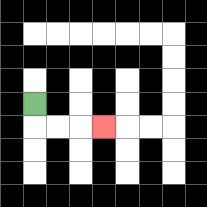{'start': '[1, 4]', 'end': '[4, 5]', 'path_directions': 'D,R,R,R', 'path_coordinates': '[[1, 4], [1, 5], [2, 5], [3, 5], [4, 5]]'}